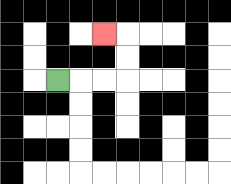{'start': '[2, 3]', 'end': '[4, 1]', 'path_directions': 'R,R,R,U,U,L', 'path_coordinates': '[[2, 3], [3, 3], [4, 3], [5, 3], [5, 2], [5, 1], [4, 1]]'}